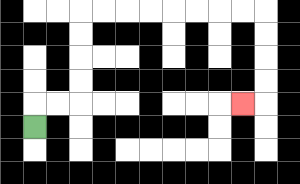{'start': '[1, 5]', 'end': '[10, 4]', 'path_directions': 'U,R,R,U,U,U,U,R,R,R,R,R,R,R,R,D,D,D,D,L', 'path_coordinates': '[[1, 5], [1, 4], [2, 4], [3, 4], [3, 3], [3, 2], [3, 1], [3, 0], [4, 0], [5, 0], [6, 0], [7, 0], [8, 0], [9, 0], [10, 0], [11, 0], [11, 1], [11, 2], [11, 3], [11, 4], [10, 4]]'}